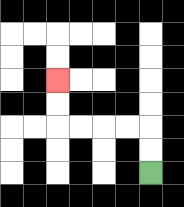{'start': '[6, 7]', 'end': '[2, 3]', 'path_directions': 'U,U,L,L,L,L,U,U', 'path_coordinates': '[[6, 7], [6, 6], [6, 5], [5, 5], [4, 5], [3, 5], [2, 5], [2, 4], [2, 3]]'}